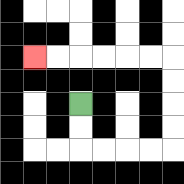{'start': '[3, 4]', 'end': '[1, 2]', 'path_directions': 'D,D,R,R,R,R,U,U,U,U,L,L,L,L,L,L', 'path_coordinates': '[[3, 4], [3, 5], [3, 6], [4, 6], [5, 6], [6, 6], [7, 6], [7, 5], [7, 4], [7, 3], [7, 2], [6, 2], [5, 2], [4, 2], [3, 2], [2, 2], [1, 2]]'}